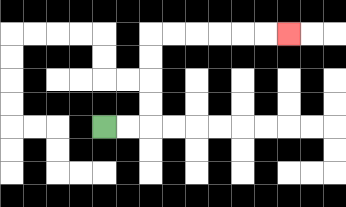{'start': '[4, 5]', 'end': '[12, 1]', 'path_directions': 'R,R,U,U,U,U,R,R,R,R,R,R', 'path_coordinates': '[[4, 5], [5, 5], [6, 5], [6, 4], [6, 3], [6, 2], [6, 1], [7, 1], [8, 1], [9, 1], [10, 1], [11, 1], [12, 1]]'}